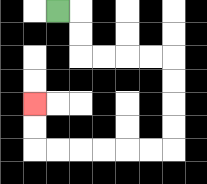{'start': '[2, 0]', 'end': '[1, 4]', 'path_directions': 'R,D,D,R,R,R,R,D,D,D,D,L,L,L,L,L,L,U,U', 'path_coordinates': '[[2, 0], [3, 0], [3, 1], [3, 2], [4, 2], [5, 2], [6, 2], [7, 2], [7, 3], [7, 4], [7, 5], [7, 6], [6, 6], [5, 6], [4, 6], [3, 6], [2, 6], [1, 6], [1, 5], [1, 4]]'}